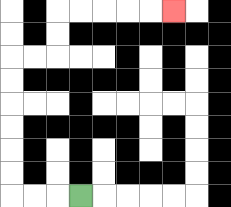{'start': '[3, 8]', 'end': '[7, 0]', 'path_directions': 'L,L,L,U,U,U,U,U,U,R,R,U,U,R,R,R,R,R', 'path_coordinates': '[[3, 8], [2, 8], [1, 8], [0, 8], [0, 7], [0, 6], [0, 5], [0, 4], [0, 3], [0, 2], [1, 2], [2, 2], [2, 1], [2, 0], [3, 0], [4, 0], [5, 0], [6, 0], [7, 0]]'}